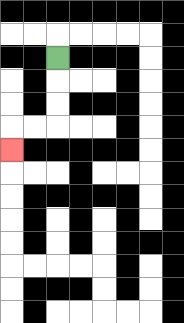{'start': '[2, 2]', 'end': '[0, 6]', 'path_directions': 'D,D,D,L,L,D', 'path_coordinates': '[[2, 2], [2, 3], [2, 4], [2, 5], [1, 5], [0, 5], [0, 6]]'}